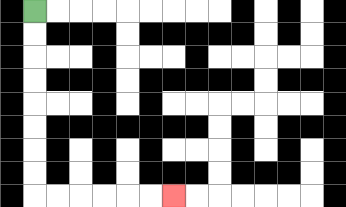{'start': '[1, 0]', 'end': '[7, 8]', 'path_directions': 'D,D,D,D,D,D,D,D,R,R,R,R,R,R', 'path_coordinates': '[[1, 0], [1, 1], [1, 2], [1, 3], [1, 4], [1, 5], [1, 6], [1, 7], [1, 8], [2, 8], [3, 8], [4, 8], [5, 8], [6, 8], [7, 8]]'}